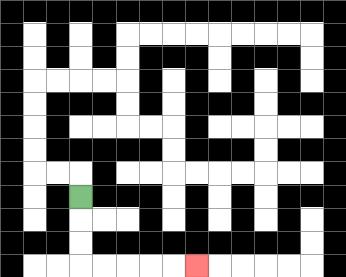{'start': '[3, 8]', 'end': '[8, 11]', 'path_directions': 'D,D,D,R,R,R,R,R', 'path_coordinates': '[[3, 8], [3, 9], [3, 10], [3, 11], [4, 11], [5, 11], [6, 11], [7, 11], [8, 11]]'}